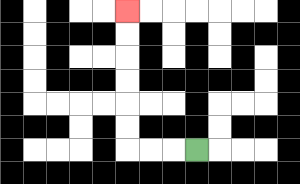{'start': '[8, 6]', 'end': '[5, 0]', 'path_directions': 'L,L,L,U,U,U,U,U,U', 'path_coordinates': '[[8, 6], [7, 6], [6, 6], [5, 6], [5, 5], [5, 4], [5, 3], [5, 2], [5, 1], [5, 0]]'}